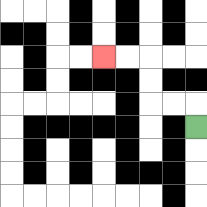{'start': '[8, 5]', 'end': '[4, 2]', 'path_directions': 'U,L,L,U,U,L,L', 'path_coordinates': '[[8, 5], [8, 4], [7, 4], [6, 4], [6, 3], [6, 2], [5, 2], [4, 2]]'}